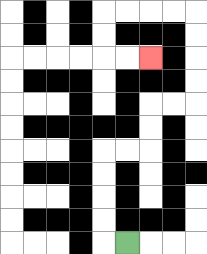{'start': '[5, 10]', 'end': '[6, 2]', 'path_directions': 'L,U,U,U,U,R,R,U,U,R,R,U,U,U,U,L,L,L,L,D,D,R,R', 'path_coordinates': '[[5, 10], [4, 10], [4, 9], [4, 8], [4, 7], [4, 6], [5, 6], [6, 6], [6, 5], [6, 4], [7, 4], [8, 4], [8, 3], [8, 2], [8, 1], [8, 0], [7, 0], [6, 0], [5, 0], [4, 0], [4, 1], [4, 2], [5, 2], [6, 2]]'}